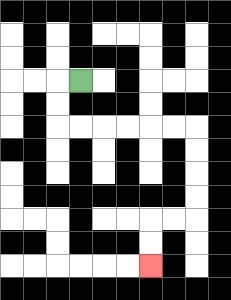{'start': '[3, 3]', 'end': '[6, 11]', 'path_directions': 'L,D,D,R,R,R,R,R,R,D,D,D,D,L,L,D,D', 'path_coordinates': '[[3, 3], [2, 3], [2, 4], [2, 5], [3, 5], [4, 5], [5, 5], [6, 5], [7, 5], [8, 5], [8, 6], [8, 7], [8, 8], [8, 9], [7, 9], [6, 9], [6, 10], [6, 11]]'}